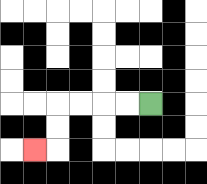{'start': '[6, 4]', 'end': '[1, 6]', 'path_directions': 'L,L,L,L,D,D,L', 'path_coordinates': '[[6, 4], [5, 4], [4, 4], [3, 4], [2, 4], [2, 5], [2, 6], [1, 6]]'}